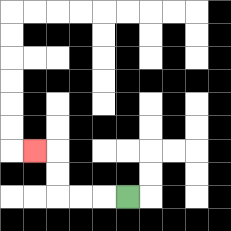{'start': '[5, 8]', 'end': '[1, 6]', 'path_directions': 'L,L,L,U,U,L', 'path_coordinates': '[[5, 8], [4, 8], [3, 8], [2, 8], [2, 7], [2, 6], [1, 6]]'}